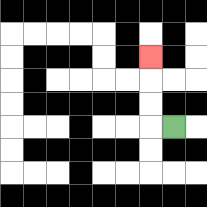{'start': '[7, 5]', 'end': '[6, 2]', 'path_directions': 'L,U,U,U', 'path_coordinates': '[[7, 5], [6, 5], [6, 4], [6, 3], [6, 2]]'}